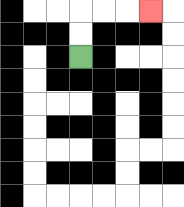{'start': '[3, 2]', 'end': '[6, 0]', 'path_directions': 'U,U,R,R,R', 'path_coordinates': '[[3, 2], [3, 1], [3, 0], [4, 0], [5, 0], [6, 0]]'}